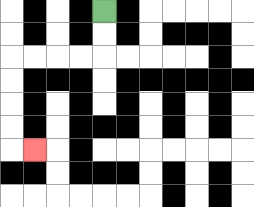{'start': '[4, 0]', 'end': '[1, 6]', 'path_directions': 'D,D,L,L,L,L,D,D,D,D,R', 'path_coordinates': '[[4, 0], [4, 1], [4, 2], [3, 2], [2, 2], [1, 2], [0, 2], [0, 3], [0, 4], [0, 5], [0, 6], [1, 6]]'}